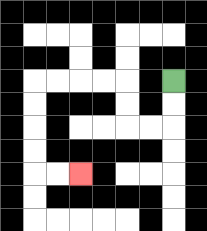{'start': '[7, 3]', 'end': '[3, 7]', 'path_directions': 'D,D,L,L,U,U,L,L,L,L,D,D,D,D,R,R', 'path_coordinates': '[[7, 3], [7, 4], [7, 5], [6, 5], [5, 5], [5, 4], [5, 3], [4, 3], [3, 3], [2, 3], [1, 3], [1, 4], [1, 5], [1, 6], [1, 7], [2, 7], [3, 7]]'}